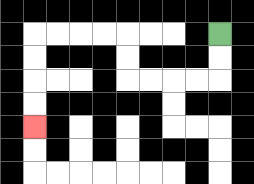{'start': '[9, 1]', 'end': '[1, 5]', 'path_directions': 'D,D,L,L,L,L,U,U,L,L,L,L,D,D,D,D', 'path_coordinates': '[[9, 1], [9, 2], [9, 3], [8, 3], [7, 3], [6, 3], [5, 3], [5, 2], [5, 1], [4, 1], [3, 1], [2, 1], [1, 1], [1, 2], [1, 3], [1, 4], [1, 5]]'}